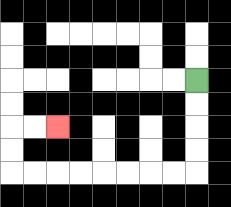{'start': '[8, 3]', 'end': '[2, 5]', 'path_directions': 'D,D,D,D,L,L,L,L,L,L,L,L,U,U,R,R', 'path_coordinates': '[[8, 3], [8, 4], [8, 5], [8, 6], [8, 7], [7, 7], [6, 7], [5, 7], [4, 7], [3, 7], [2, 7], [1, 7], [0, 7], [0, 6], [0, 5], [1, 5], [2, 5]]'}